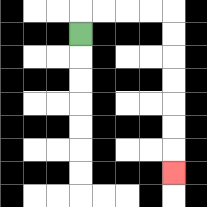{'start': '[3, 1]', 'end': '[7, 7]', 'path_directions': 'U,R,R,R,R,D,D,D,D,D,D,D', 'path_coordinates': '[[3, 1], [3, 0], [4, 0], [5, 0], [6, 0], [7, 0], [7, 1], [7, 2], [7, 3], [7, 4], [7, 5], [7, 6], [7, 7]]'}